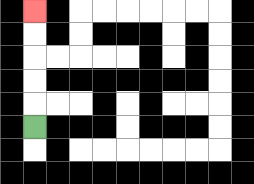{'start': '[1, 5]', 'end': '[1, 0]', 'path_directions': 'U,U,U,U,U', 'path_coordinates': '[[1, 5], [1, 4], [1, 3], [1, 2], [1, 1], [1, 0]]'}